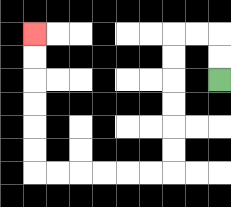{'start': '[9, 3]', 'end': '[1, 1]', 'path_directions': 'U,U,L,L,D,D,D,D,D,D,L,L,L,L,L,L,U,U,U,U,U,U', 'path_coordinates': '[[9, 3], [9, 2], [9, 1], [8, 1], [7, 1], [7, 2], [7, 3], [7, 4], [7, 5], [7, 6], [7, 7], [6, 7], [5, 7], [4, 7], [3, 7], [2, 7], [1, 7], [1, 6], [1, 5], [1, 4], [1, 3], [1, 2], [1, 1]]'}